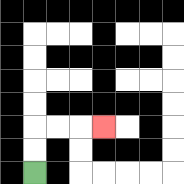{'start': '[1, 7]', 'end': '[4, 5]', 'path_directions': 'U,U,R,R,R', 'path_coordinates': '[[1, 7], [1, 6], [1, 5], [2, 5], [3, 5], [4, 5]]'}